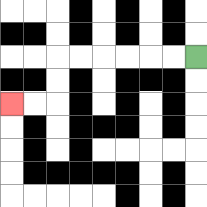{'start': '[8, 2]', 'end': '[0, 4]', 'path_directions': 'L,L,L,L,L,L,D,D,L,L', 'path_coordinates': '[[8, 2], [7, 2], [6, 2], [5, 2], [4, 2], [3, 2], [2, 2], [2, 3], [2, 4], [1, 4], [0, 4]]'}